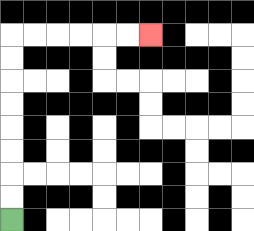{'start': '[0, 9]', 'end': '[6, 1]', 'path_directions': 'U,U,U,U,U,U,U,U,R,R,R,R,R,R', 'path_coordinates': '[[0, 9], [0, 8], [0, 7], [0, 6], [0, 5], [0, 4], [0, 3], [0, 2], [0, 1], [1, 1], [2, 1], [3, 1], [4, 1], [5, 1], [6, 1]]'}